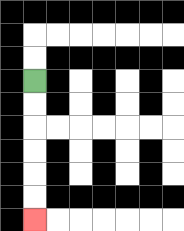{'start': '[1, 3]', 'end': '[1, 9]', 'path_directions': 'D,D,D,D,D,D', 'path_coordinates': '[[1, 3], [1, 4], [1, 5], [1, 6], [1, 7], [1, 8], [1, 9]]'}